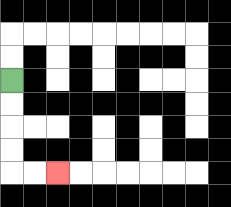{'start': '[0, 3]', 'end': '[2, 7]', 'path_directions': 'D,D,D,D,R,R', 'path_coordinates': '[[0, 3], [0, 4], [0, 5], [0, 6], [0, 7], [1, 7], [2, 7]]'}